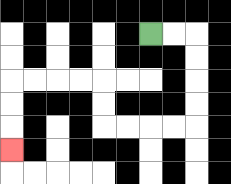{'start': '[6, 1]', 'end': '[0, 6]', 'path_directions': 'R,R,D,D,D,D,L,L,L,L,U,U,L,L,L,L,D,D,D', 'path_coordinates': '[[6, 1], [7, 1], [8, 1], [8, 2], [8, 3], [8, 4], [8, 5], [7, 5], [6, 5], [5, 5], [4, 5], [4, 4], [4, 3], [3, 3], [2, 3], [1, 3], [0, 3], [0, 4], [0, 5], [0, 6]]'}